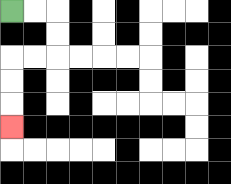{'start': '[0, 0]', 'end': '[0, 5]', 'path_directions': 'R,R,D,D,L,L,D,D,D', 'path_coordinates': '[[0, 0], [1, 0], [2, 0], [2, 1], [2, 2], [1, 2], [0, 2], [0, 3], [0, 4], [0, 5]]'}